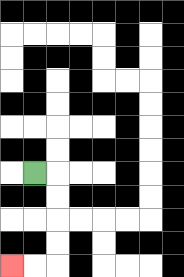{'start': '[1, 7]', 'end': '[0, 11]', 'path_directions': 'R,D,D,D,D,L,L', 'path_coordinates': '[[1, 7], [2, 7], [2, 8], [2, 9], [2, 10], [2, 11], [1, 11], [0, 11]]'}